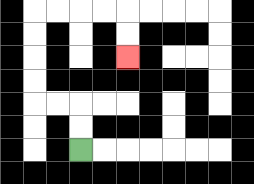{'start': '[3, 6]', 'end': '[5, 2]', 'path_directions': 'U,U,L,L,U,U,U,U,R,R,R,R,D,D', 'path_coordinates': '[[3, 6], [3, 5], [3, 4], [2, 4], [1, 4], [1, 3], [1, 2], [1, 1], [1, 0], [2, 0], [3, 0], [4, 0], [5, 0], [5, 1], [5, 2]]'}